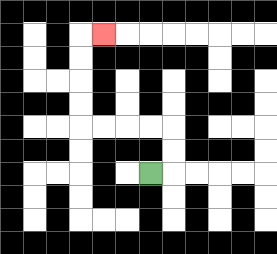{'start': '[6, 7]', 'end': '[4, 1]', 'path_directions': 'R,U,U,L,L,L,L,U,U,U,U,R', 'path_coordinates': '[[6, 7], [7, 7], [7, 6], [7, 5], [6, 5], [5, 5], [4, 5], [3, 5], [3, 4], [3, 3], [3, 2], [3, 1], [4, 1]]'}